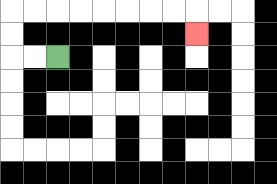{'start': '[2, 2]', 'end': '[8, 1]', 'path_directions': 'L,L,U,U,R,R,R,R,R,R,R,R,D', 'path_coordinates': '[[2, 2], [1, 2], [0, 2], [0, 1], [0, 0], [1, 0], [2, 0], [3, 0], [4, 0], [5, 0], [6, 0], [7, 0], [8, 0], [8, 1]]'}